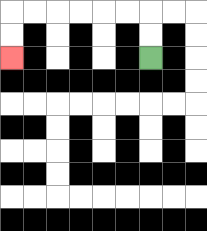{'start': '[6, 2]', 'end': '[0, 2]', 'path_directions': 'U,U,L,L,L,L,L,L,D,D', 'path_coordinates': '[[6, 2], [6, 1], [6, 0], [5, 0], [4, 0], [3, 0], [2, 0], [1, 0], [0, 0], [0, 1], [0, 2]]'}